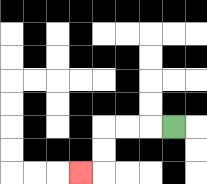{'start': '[7, 5]', 'end': '[3, 7]', 'path_directions': 'L,L,L,D,D,L', 'path_coordinates': '[[7, 5], [6, 5], [5, 5], [4, 5], [4, 6], [4, 7], [3, 7]]'}